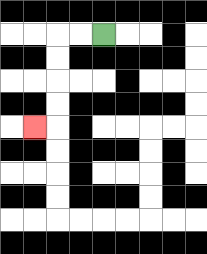{'start': '[4, 1]', 'end': '[1, 5]', 'path_directions': 'L,L,D,D,D,D,L', 'path_coordinates': '[[4, 1], [3, 1], [2, 1], [2, 2], [2, 3], [2, 4], [2, 5], [1, 5]]'}